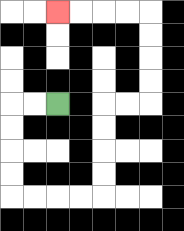{'start': '[2, 4]', 'end': '[2, 0]', 'path_directions': 'L,L,D,D,D,D,R,R,R,R,U,U,U,U,R,R,U,U,U,U,L,L,L,L', 'path_coordinates': '[[2, 4], [1, 4], [0, 4], [0, 5], [0, 6], [0, 7], [0, 8], [1, 8], [2, 8], [3, 8], [4, 8], [4, 7], [4, 6], [4, 5], [4, 4], [5, 4], [6, 4], [6, 3], [6, 2], [6, 1], [6, 0], [5, 0], [4, 0], [3, 0], [2, 0]]'}